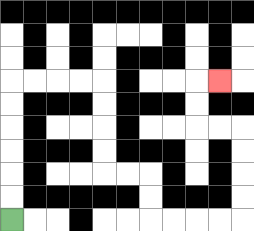{'start': '[0, 9]', 'end': '[9, 3]', 'path_directions': 'U,U,U,U,U,U,R,R,R,R,D,D,D,D,R,R,D,D,R,R,R,R,U,U,U,U,L,L,U,U,R', 'path_coordinates': '[[0, 9], [0, 8], [0, 7], [0, 6], [0, 5], [0, 4], [0, 3], [1, 3], [2, 3], [3, 3], [4, 3], [4, 4], [4, 5], [4, 6], [4, 7], [5, 7], [6, 7], [6, 8], [6, 9], [7, 9], [8, 9], [9, 9], [10, 9], [10, 8], [10, 7], [10, 6], [10, 5], [9, 5], [8, 5], [8, 4], [8, 3], [9, 3]]'}